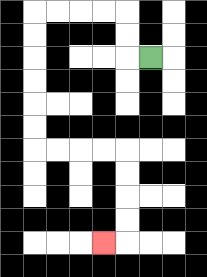{'start': '[6, 2]', 'end': '[4, 10]', 'path_directions': 'L,U,U,L,L,L,L,D,D,D,D,D,D,R,R,R,R,D,D,D,D,L', 'path_coordinates': '[[6, 2], [5, 2], [5, 1], [5, 0], [4, 0], [3, 0], [2, 0], [1, 0], [1, 1], [1, 2], [1, 3], [1, 4], [1, 5], [1, 6], [2, 6], [3, 6], [4, 6], [5, 6], [5, 7], [5, 8], [5, 9], [5, 10], [4, 10]]'}